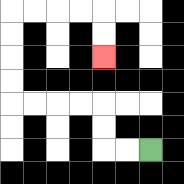{'start': '[6, 6]', 'end': '[4, 2]', 'path_directions': 'L,L,U,U,L,L,L,L,U,U,U,U,R,R,R,R,D,D', 'path_coordinates': '[[6, 6], [5, 6], [4, 6], [4, 5], [4, 4], [3, 4], [2, 4], [1, 4], [0, 4], [0, 3], [0, 2], [0, 1], [0, 0], [1, 0], [2, 0], [3, 0], [4, 0], [4, 1], [4, 2]]'}